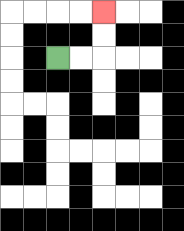{'start': '[2, 2]', 'end': '[4, 0]', 'path_directions': 'R,R,U,U', 'path_coordinates': '[[2, 2], [3, 2], [4, 2], [4, 1], [4, 0]]'}